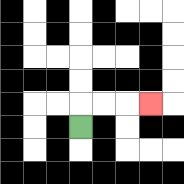{'start': '[3, 5]', 'end': '[6, 4]', 'path_directions': 'U,R,R,R', 'path_coordinates': '[[3, 5], [3, 4], [4, 4], [5, 4], [6, 4]]'}